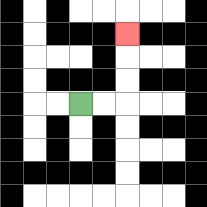{'start': '[3, 4]', 'end': '[5, 1]', 'path_directions': 'R,R,U,U,U', 'path_coordinates': '[[3, 4], [4, 4], [5, 4], [5, 3], [5, 2], [5, 1]]'}